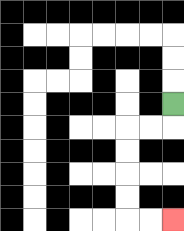{'start': '[7, 4]', 'end': '[7, 9]', 'path_directions': 'D,L,L,D,D,D,D,R,R', 'path_coordinates': '[[7, 4], [7, 5], [6, 5], [5, 5], [5, 6], [5, 7], [5, 8], [5, 9], [6, 9], [7, 9]]'}